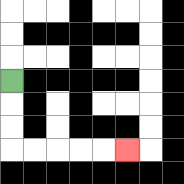{'start': '[0, 3]', 'end': '[5, 6]', 'path_directions': 'D,D,D,R,R,R,R,R', 'path_coordinates': '[[0, 3], [0, 4], [0, 5], [0, 6], [1, 6], [2, 6], [3, 6], [4, 6], [5, 6]]'}